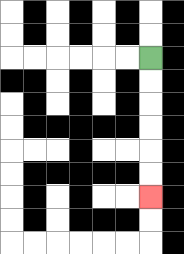{'start': '[6, 2]', 'end': '[6, 8]', 'path_directions': 'D,D,D,D,D,D', 'path_coordinates': '[[6, 2], [6, 3], [6, 4], [6, 5], [6, 6], [6, 7], [6, 8]]'}